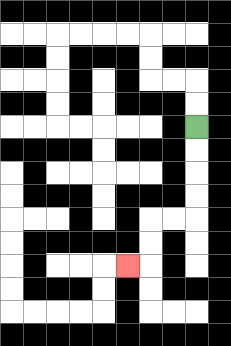{'start': '[8, 5]', 'end': '[5, 11]', 'path_directions': 'D,D,D,D,L,L,D,D,L', 'path_coordinates': '[[8, 5], [8, 6], [8, 7], [8, 8], [8, 9], [7, 9], [6, 9], [6, 10], [6, 11], [5, 11]]'}